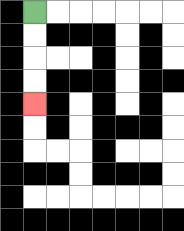{'start': '[1, 0]', 'end': '[1, 4]', 'path_directions': 'D,D,D,D', 'path_coordinates': '[[1, 0], [1, 1], [1, 2], [1, 3], [1, 4]]'}